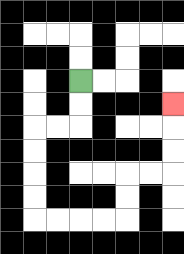{'start': '[3, 3]', 'end': '[7, 4]', 'path_directions': 'D,D,L,L,D,D,D,D,R,R,R,R,U,U,R,R,U,U,U', 'path_coordinates': '[[3, 3], [3, 4], [3, 5], [2, 5], [1, 5], [1, 6], [1, 7], [1, 8], [1, 9], [2, 9], [3, 9], [4, 9], [5, 9], [5, 8], [5, 7], [6, 7], [7, 7], [7, 6], [7, 5], [7, 4]]'}